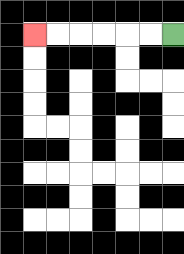{'start': '[7, 1]', 'end': '[1, 1]', 'path_directions': 'L,L,L,L,L,L', 'path_coordinates': '[[7, 1], [6, 1], [5, 1], [4, 1], [3, 1], [2, 1], [1, 1]]'}